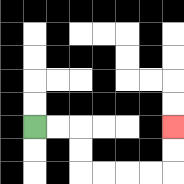{'start': '[1, 5]', 'end': '[7, 5]', 'path_directions': 'R,R,D,D,R,R,R,R,U,U', 'path_coordinates': '[[1, 5], [2, 5], [3, 5], [3, 6], [3, 7], [4, 7], [5, 7], [6, 7], [7, 7], [7, 6], [7, 5]]'}